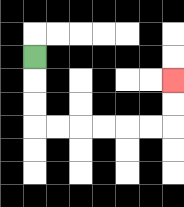{'start': '[1, 2]', 'end': '[7, 3]', 'path_directions': 'D,D,D,R,R,R,R,R,R,U,U', 'path_coordinates': '[[1, 2], [1, 3], [1, 4], [1, 5], [2, 5], [3, 5], [4, 5], [5, 5], [6, 5], [7, 5], [7, 4], [7, 3]]'}